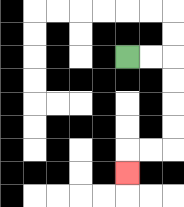{'start': '[5, 2]', 'end': '[5, 7]', 'path_directions': 'R,R,D,D,D,D,L,L,D', 'path_coordinates': '[[5, 2], [6, 2], [7, 2], [7, 3], [7, 4], [7, 5], [7, 6], [6, 6], [5, 6], [5, 7]]'}